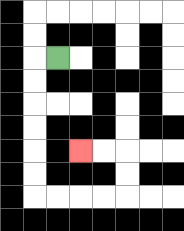{'start': '[2, 2]', 'end': '[3, 6]', 'path_directions': 'L,D,D,D,D,D,D,R,R,R,R,U,U,L,L', 'path_coordinates': '[[2, 2], [1, 2], [1, 3], [1, 4], [1, 5], [1, 6], [1, 7], [1, 8], [2, 8], [3, 8], [4, 8], [5, 8], [5, 7], [5, 6], [4, 6], [3, 6]]'}